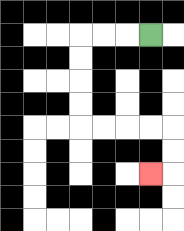{'start': '[6, 1]', 'end': '[6, 7]', 'path_directions': 'L,L,L,D,D,D,D,R,R,R,R,D,D,L', 'path_coordinates': '[[6, 1], [5, 1], [4, 1], [3, 1], [3, 2], [3, 3], [3, 4], [3, 5], [4, 5], [5, 5], [6, 5], [7, 5], [7, 6], [7, 7], [6, 7]]'}